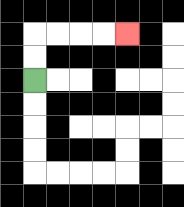{'start': '[1, 3]', 'end': '[5, 1]', 'path_directions': 'U,U,R,R,R,R', 'path_coordinates': '[[1, 3], [1, 2], [1, 1], [2, 1], [3, 1], [4, 1], [5, 1]]'}